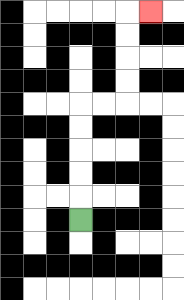{'start': '[3, 9]', 'end': '[6, 0]', 'path_directions': 'U,U,U,U,U,R,R,U,U,U,U,R', 'path_coordinates': '[[3, 9], [3, 8], [3, 7], [3, 6], [3, 5], [3, 4], [4, 4], [5, 4], [5, 3], [5, 2], [5, 1], [5, 0], [6, 0]]'}